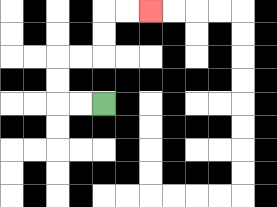{'start': '[4, 4]', 'end': '[6, 0]', 'path_directions': 'L,L,U,U,R,R,U,U,R,R', 'path_coordinates': '[[4, 4], [3, 4], [2, 4], [2, 3], [2, 2], [3, 2], [4, 2], [4, 1], [4, 0], [5, 0], [6, 0]]'}